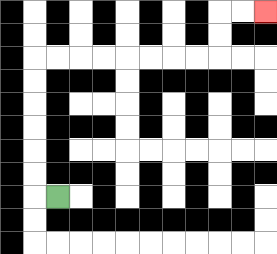{'start': '[2, 8]', 'end': '[11, 0]', 'path_directions': 'L,U,U,U,U,U,U,R,R,R,R,R,R,R,R,U,U,R,R', 'path_coordinates': '[[2, 8], [1, 8], [1, 7], [1, 6], [1, 5], [1, 4], [1, 3], [1, 2], [2, 2], [3, 2], [4, 2], [5, 2], [6, 2], [7, 2], [8, 2], [9, 2], [9, 1], [9, 0], [10, 0], [11, 0]]'}